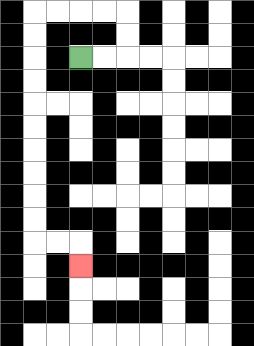{'start': '[3, 2]', 'end': '[3, 11]', 'path_directions': 'R,R,U,U,L,L,L,L,D,D,D,D,D,D,D,D,D,D,R,R,D', 'path_coordinates': '[[3, 2], [4, 2], [5, 2], [5, 1], [5, 0], [4, 0], [3, 0], [2, 0], [1, 0], [1, 1], [1, 2], [1, 3], [1, 4], [1, 5], [1, 6], [1, 7], [1, 8], [1, 9], [1, 10], [2, 10], [3, 10], [3, 11]]'}